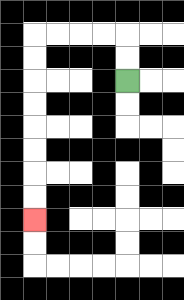{'start': '[5, 3]', 'end': '[1, 9]', 'path_directions': 'U,U,L,L,L,L,D,D,D,D,D,D,D,D', 'path_coordinates': '[[5, 3], [5, 2], [5, 1], [4, 1], [3, 1], [2, 1], [1, 1], [1, 2], [1, 3], [1, 4], [1, 5], [1, 6], [1, 7], [1, 8], [1, 9]]'}